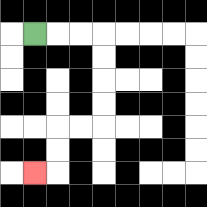{'start': '[1, 1]', 'end': '[1, 7]', 'path_directions': 'R,R,R,D,D,D,D,L,L,D,D,L', 'path_coordinates': '[[1, 1], [2, 1], [3, 1], [4, 1], [4, 2], [4, 3], [4, 4], [4, 5], [3, 5], [2, 5], [2, 6], [2, 7], [1, 7]]'}